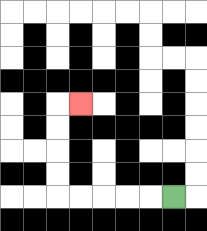{'start': '[7, 8]', 'end': '[3, 4]', 'path_directions': 'L,L,L,L,L,U,U,U,U,R', 'path_coordinates': '[[7, 8], [6, 8], [5, 8], [4, 8], [3, 8], [2, 8], [2, 7], [2, 6], [2, 5], [2, 4], [3, 4]]'}